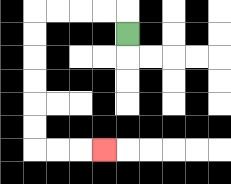{'start': '[5, 1]', 'end': '[4, 6]', 'path_directions': 'U,L,L,L,L,D,D,D,D,D,D,R,R,R', 'path_coordinates': '[[5, 1], [5, 0], [4, 0], [3, 0], [2, 0], [1, 0], [1, 1], [1, 2], [1, 3], [1, 4], [1, 5], [1, 6], [2, 6], [3, 6], [4, 6]]'}